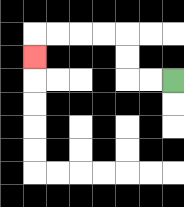{'start': '[7, 3]', 'end': '[1, 2]', 'path_directions': 'L,L,U,U,L,L,L,L,D', 'path_coordinates': '[[7, 3], [6, 3], [5, 3], [5, 2], [5, 1], [4, 1], [3, 1], [2, 1], [1, 1], [1, 2]]'}